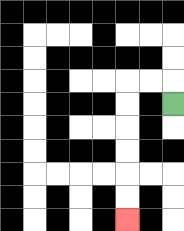{'start': '[7, 4]', 'end': '[5, 9]', 'path_directions': 'U,L,L,D,D,D,D,D,D', 'path_coordinates': '[[7, 4], [7, 3], [6, 3], [5, 3], [5, 4], [5, 5], [5, 6], [5, 7], [5, 8], [5, 9]]'}